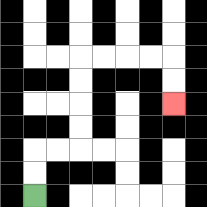{'start': '[1, 8]', 'end': '[7, 4]', 'path_directions': 'U,U,R,R,U,U,U,U,R,R,R,R,D,D', 'path_coordinates': '[[1, 8], [1, 7], [1, 6], [2, 6], [3, 6], [3, 5], [3, 4], [3, 3], [3, 2], [4, 2], [5, 2], [6, 2], [7, 2], [7, 3], [7, 4]]'}